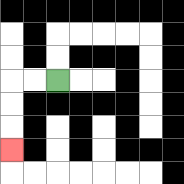{'start': '[2, 3]', 'end': '[0, 6]', 'path_directions': 'L,L,D,D,D', 'path_coordinates': '[[2, 3], [1, 3], [0, 3], [0, 4], [0, 5], [0, 6]]'}